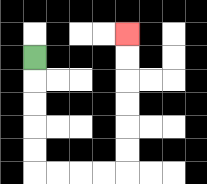{'start': '[1, 2]', 'end': '[5, 1]', 'path_directions': 'D,D,D,D,D,R,R,R,R,U,U,U,U,U,U', 'path_coordinates': '[[1, 2], [1, 3], [1, 4], [1, 5], [1, 6], [1, 7], [2, 7], [3, 7], [4, 7], [5, 7], [5, 6], [5, 5], [5, 4], [5, 3], [5, 2], [5, 1]]'}